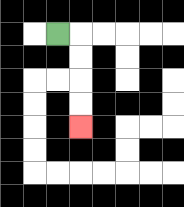{'start': '[2, 1]', 'end': '[3, 5]', 'path_directions': 'R,D,D,D,D', 'path_coordinates': '[[2, 1], [3, 1], [3, 2], [3, 3], [3, 4], [3, 5]]'}